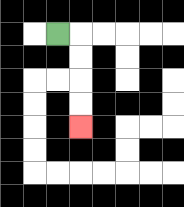{'start': '[2, 1]', 'end': '[3, 5]', 'path_directions': 'R,D,D,D,D', 'path_coordinates': '[[2, 1], [3, 1], [3, 2], [3, 3], [3, 4], [3, 5]]'}